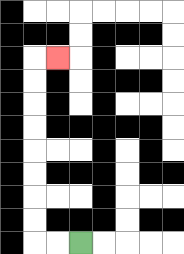{'start': '[3, 10]', 'end': '[2, 2]', 'path_directions': 'L,L,U,U,U,U,U,U,U,U,R', 'path_coordinates': '[[3, 10], [2, 10], [1, 10], [1, 9], [1, 8], [1, 7], [1, 6], [1, 5], [1, 4], [1, 3], [1, 2], [2, 2]]'}